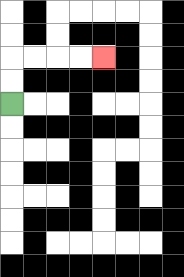{'start': '[0, 4]', 'end': '[4, 2]', 'path_directions': 'U,U,R,R,R,R', 'path_coordinates': '[[0, 4], [0, 3], [0, 2], [1, 2], [2, 2], [3, 2], [4, 2]]'}